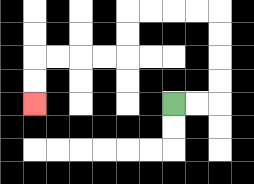{'start': '[7, 4]', 'end': '[1, 4]', 'path_directions': 'R,R,U,U,U,U,L,L,L,L,D,D,L,L,L,L,D,D', 'path_coordinates': '[[7, 4], [8, 4], [9, 4], [9, 3], [9, 2], [9, 1], [9, 0], [8, 0], [7, 0], [6, 0], [5, 0], [5, 1], [5, 2], [4, 2], [3, 2], [2, 2], [1, 2], [1, 3], [1, 4]]'}